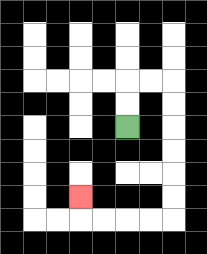{'start': '[5, 5]', 'end': '[3, 8]', 'path_directions': 'U,U,R,R,D,D,D,D,D,D,L,L,L,L,U', 'path_coordinates': '[[5, 5], [5, 4], [5, 3], [6, 3], [7, 3], [7, 4], [7, 5], [7, 6], [7, 7], [7, 8], [7, 9], [6, 9], [5, 9], [4, 9], [3, 9], [3, 8]]'}